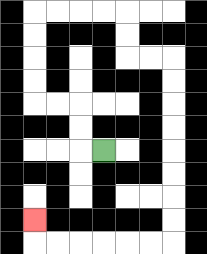{'start': '[4, 6]', 'end': '[1, 9]', 'path_directions': 'L,U,U,L,L,U,U,U,U,R,R,R,R,D,D,R,R,D,D,D,D,D,D,D,D,L,L,L,L,L,L,U', 'path_coordinates': '[[4, 6], [3, 6], [3, 5], [3, 4], [2, 4], [1, 4], [1, 3], [1, 2], [1, 1], [1, 0], [2, 0], [3, 0], [4, 0], [5, 0], [5, 1], [5, 2], [6, 2], [7, 2], [7, 3], [7, 4], [7, 5], [7, 6], [7, 7], [7, 8], [7, 9], [7, 10], [6, 10], [5, 10], [4, 10], [3, 10], [2, 10], [1, 10], [1, 9]]'}